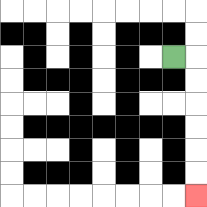{'start': '[7, 2]', 'end': '[8, 8]', 'path_directions': 'R,D,D,D,D,D,D', 'path_coordinates': '[[7, 2], [8, 2], [8, 3], [8, 4], [8, 5], [8, 6], [8, 7], [8, 8]]'}